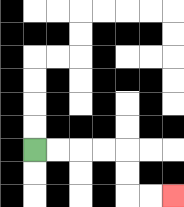{'start': '[1, 6]', 'end': '[7, 8]', 'path_directions': 'R,R,R,R,D,D,R,R', 'path_coordinates': '[[1, 6], [2, 6], [3, 6], [4, 6], [5, 6], [5, 7], [5, 8], [6, 8], [7, 8]]'}